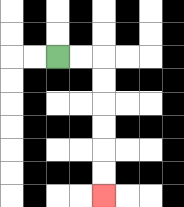{'start': '[2, 2]', 'end': '[4, 8]', 'path_directions': 'R,R,D,D,D,D,D,D', 'path_coordinates': '[[2, 2], [3, 2], [4, 2], [4, 3], [4, 4], [4, 5], [4, 6], [4, 7], [4, 8]]'}